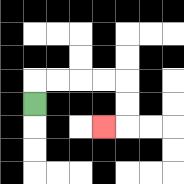{'start': '[1, 4]', 'end': '[4, 5]', 'path_directions': 'U,R,R,R,R,D,D,L', 'path_coordinates': '[[1, 4], [1, 3], [2, 3], [3, 3], [4, 3], [5, 3], [5, 4], [5, 5], [4, 5]]'}